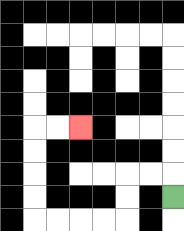{'start': '[7, 8]', 'end': '[3, 5]', 'path_directions': 'U,L,L,D,D,L,L,L,L,U,U,U,U,R,R', 'path_coordinates': '[[7, 8], [7, 7], [6, 7], [5, 7], [5, 8], [5, 9], [4, 9], [3, 9], [2, 9], [1, 9], [1, 8], [1, 7], [1, 6], [1, 5], [2, 5], [3, 5]]'}